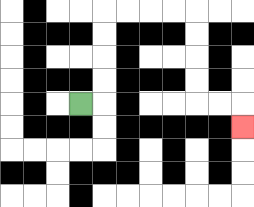{'start': '[3, 4]', 'end': '[10, 5]', 'path_directions': 'R,U,U,U,U,R,R,R,R,D,D,D,D,R,R,D', 'path_coordinates': '[[3, 4], [4, 4], [4, 3], [4, 2], [4, 1], [4, 0], [5, 0], [6, 0], [7, 0], [8, 0], [8, 1], [8, 2], [8, 3], [8, 4], [9, 4], [10, 4], [10, 5]]'}